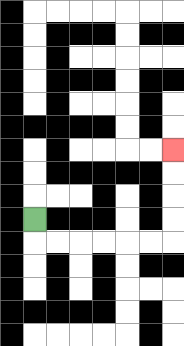{'start': '[1, 9]', 'end': '[7, 6]', 'path_directions': 'D,R,R,R,R,R,R,U,U,U,U', 'path_coordinates': '[[1, 9], [1, 10], [2, 10], [3, 10], [4, 10], [5, 10], [6, 10], [7, 10], [7, 9], [7, 8], [7, 7], [7, 6]]'}